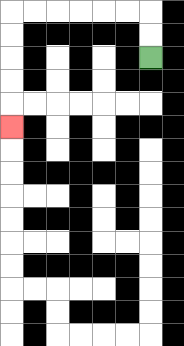{'start': '[6, 2]', 'end': '[0, 5]', 'path_directions': 'U,U,L,L,L,L,L,L,D,D,D,D,D', 'path_coordinates': '[[6, 2], [6, 1], [6, 0], [5, 0], [4, 0], [3, 0], [2, 0], [1, 0], [0, 0], [0, 1], [0, 2], [0, 3], [0, 4], [0, 5]]'}